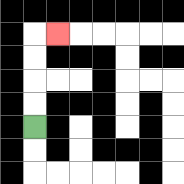{'start': '[1, 5]', 'end': '[2, 1]', 'path_directions': 'U,U,U,U,R', 'path_coordinates': '[[1, 5], [1, 4], [1, 3], [1, 2], [1, 1], [2, 1]]'}